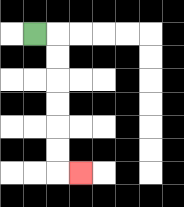{'start': '[1, 1]', 'end': '[3, 7]', 'path_directions': 'R,D,D,D,D,D,D,R', 'path_coordinates': '[[1, 1], [2, 1], [2, 2], [2, 3], [2, 4], [2, 5], [2, 6], [2, 7], [3, 7]]'}